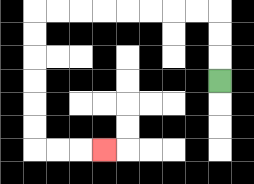{'start': '[9, 3]', 'end': '[4, 6]', 'path_directions': 'U,U,U,L,L,L,L,L,L,L,L,D,D,D,D,D,D,R,R,R', 'path_coordinates': '[[9, 3], [9, 2], [9, 1], [9, 0], [8, 0], [7, 0], [6, 0], [5, 0], [4, 0], [3, 0], [2, 0], [1, 0], [1, 1], [1, 2], [1, 3], [1, 4], [1, 5], [1, 6], [2, 6], [3, 6], [4, 6]]'}